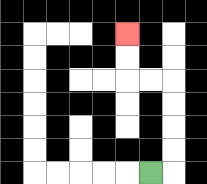{'start': '[6, 7]', 'end': '[5, 1]', 'path_directions': 'R,U,U,U,U,L,L,U,U', 'path_coordinates': '[[6, 7], [7, 7], [7, 6], [7, 5], [7, 4], [7, 3], [6, 3], [5, 3], [5, 2], [5, 1]]'}